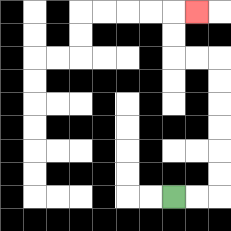{'start': '[7, 8]', 'end': '[8, 0]', 'path_directions': 'R,R,U,U,U,U,U,U,L,L,U,U,R', 'path_coordinates': '[[7, 8], [8, 8], [9, 8], [9, 7], [9, 6], [9, 5], [9, 4], [9, 3], [9, 2], [8, 2], [7, 2], [7, 1], [7, 0], [8, 0]]'}